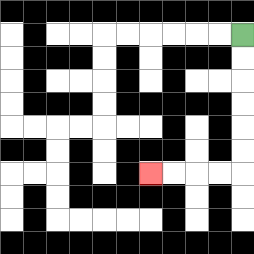{'start': '[10, 1]', 'end': '[6, 7]', 'path_directions': 'D,D,D,D,D,D,L,L,L,L', 'path_coordinates': '[[10, 1], [10, 2], [10, 3], [10, 4], [10, 5], [10, 6], [10, 7], [9, 7], [8, 7], [7, 7], [6, 7]]'}